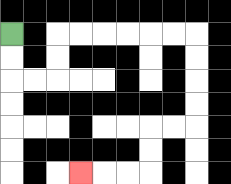{'start': '[0, 1]', 'end': '[3, 7]', 'path_directions': 'D,D,R,R,U,U,R,R,R,R,R,R,D,D,D,D,L,L,D,D,L,L,L', 'path_coordinates': '[[0, 1], [0, 2], [0, 3], [1, 3], [2, 3], [2, 2], [2, 1], [3, 1], [4, 1], [5, 1], [6, 1], [7, 1], [8, 1], [8, 2], [8, 3], [8, 4], [8, 5], [7, 5], [6, 5], [6, 6], [6, 7], [5, 7], [4, 7], [3, 7]]'}